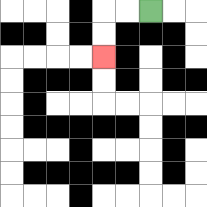{'start': '[6, 0]', 'end': '[4, 2]', 'path_directions': 'L,L,D,D', 'path_coordinates': '[[6, 0], [5, 0], [4, 0], [4, 1], [4, 2]]'}